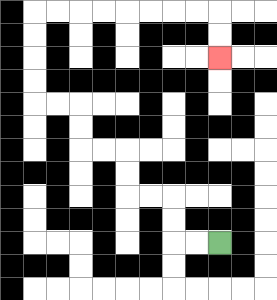{'start': '[9, 10]', 'end': '[9, 2]', 'path_directions': 'L,L,U,U,L,L,U,U,L,L,U,U,L,L,U,U,U,U,R,R,R,R,R,R,R,R,D,D', 'path_coordinates': '[[9, 10], [8, 10], [7, 10], [7, 9], [7, 8], [6, 8], [5, 8], [5, 7], [5, 6], [4, 6], [3, 6], [3, 5], [3, 4], [2, 4], [1, 4], [1, 3], [1, 2], [1, 1], [1, 0], [2, 0], [3, 0], [4, 0], [5, 0], [6, 0], [7, 0], [8, 0], [9, 0], [9, 1], [9, 2]]'}